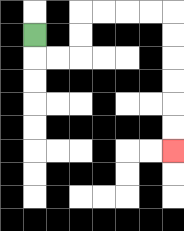{'start': '[1, 1]', 'end': '[7, 6]', 'path_directions': 'D,R,R,U,U,R,R,R,R,D,D,D,D,D,D', 'path_coordinates': '[[1, 1], [1, 2], [2, 2], [3, 2], [3, 1], [3, 0], [4, 0], [5, 0], [6, 0], [7, 0], [7, 1], [7, 2], [7, 3], [7, 4], [7, 5], [7, 6]]'}